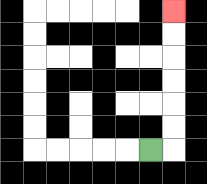{'start': '[6, 6]', 'end': '[7, 0]', 'path_directions': 'R,U,U,U,U,U,U', 'path_coordinates': '[[6, 6], [7, 6], [7, 5], [7, 4], [7, 3], [7, 2], [7, 1], [7, 0]]'}